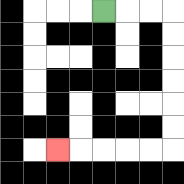{'start': '[4, 0]', 'end': '[2, 6]', 'path_directions': 'R,R,R,D,D,D,D,D,D,L,L,L,L,L', 'path_coordinates': '[[4, 0], [5, 0], [6, 0], [7, 0], [7, 1], [7, 2], [7, 3], [7, 4], [7, 5], [7, 6], [6, 6], [5, 6], [4, 6], [3, 6], [2, 6]]'}